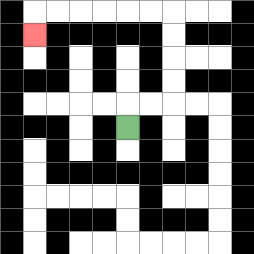{'start': '[5, 5]', 'end': '[1, 1]', 'path_directions': 'U,R,R,U,U,U,U,L,L,L,L,L,L,D', 'path_coordinates': '[[5, 5], [5, 4], [6, 4], [7, 4], [7, 3], [7, 2], [7, 1], [7, 0], [6, 0], [5, 0], [4, 0], [3, 0], [2, 0], [1, 0], [1, 1]]'}